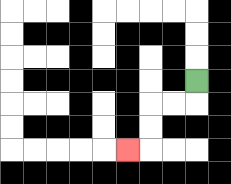{'start': '[8, 3]', 'end': '[5, 6]', 'path_directions': 'D,L,L,D,D,L', 'path_coordinates': '[[8, 3], [8, 4], [7, 4], [6, 4], [6, 5], [6, 6], [5, 6]]'}